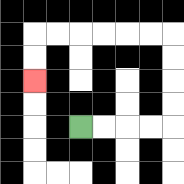{'start': '[3, 5]', 'end': '[1, 3]', 'path_directions': 'R,R,R,R,U,U,U,U,L,L,L,L,L,L,D,D', 'path_coordinates': '[[3, 5], [4, 5], [5, 5], [6, 5], [7, 5], [7, 4], [7, 3], [7, 2], [7, 1], [6, 1], [5, 1], [4, 1], [3, 1], [2, 1], [1, 1], [1, 2], [1, 3]]'}